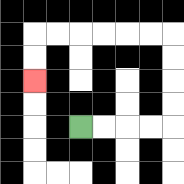{'start': '[3, 5]', 'end': '[1, 3]', 'path_directions': 'R,R,R,R,U,U,U,U,L,L,L,L,L,L,D,D', 'path_coordinates': '[[3, 5], [4, 5], [5, 5], [6, 5], [7, 5], [7, 4], [7, 3], [7, 2], [7, 1], [6, 1], [5, 1], [4, 1], [3, 1], [2, 1], [1, 1], [1, 2], [1, 3]]'}